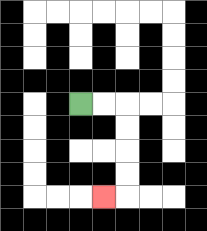{'start': '[3, 4]', 'end': '[4, 8]', 'path_directions': 'R,R,D,D,D,D,L', 'path_coordinates': '[[3, 4], [4, 4], [5, 4], [5, 5], [5, 6], [5, 7], [5, 8], [4, 8]]'}